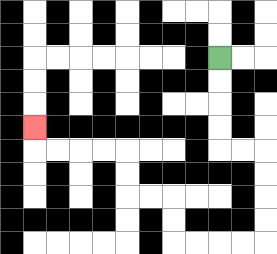{'start': '[9, 2]', 'end': '[1, 5]', 'path_directions': 'D,D,D,D,R,R,D,D,D,D,L,L,L,L,U,U,L,L,U,U,L,L,L,L,U', 'path_coordinates': '[[9, 2], [9, 3], [9, 4], [9, 5], [9, 6], [10, 6], [11, 6], [11, 7], [11, 8], [11, 9], [11, 10], [10, 10], [9, 10], [8, 10], [7, 10], [7, 9], [7, 8], [6, 8], [5, 8], [5, 7], [5, 6], [4, 6], [3, 6], [2, 6], [1, 6], [1, 5]]'}